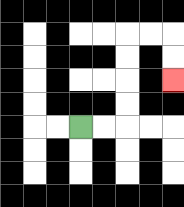{'start': '[3, 5]', 'end': '[7, 3]', 'path_directions': 'R,R,U,U,U,U,R,R,D,D', 'path_coordinates': '[[3, 5], [4, 5], [5, 5], [5, 4], [5, 3], [5, 2], [5, 1], [6, 1], [7, 1], [7, 2], [7, 3]]'}